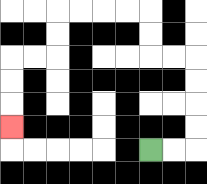{'start': '[6, 6]', 'end': '[0, 5]', 'path_directions': 'R,R,U,U,U,U,L,L,U,U,L,L,L,L,D,D,L,L,D,D,D', 'path_coordinates': '[[6, 6], [7, 6], [8, 6], [8, 5], [8, 4], [8, 3], [8, 2], [7, 2], [6, 2], [6, 1], [6, 0], [5, 0], [4, 0], [3, 0], [2, 0], [2, 1], [2, 2], [1, 2], [0, 2], [0, 3], [0, 4], [0, 5]]'}